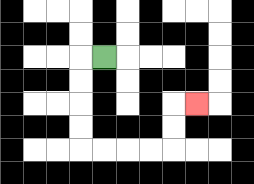{'start': '[4, 2]', 'end': '[8, 4]', 'path_directions': 'L,D,D,D,D,R,R,R,R,U,U,R', 'path_coordinates': '[[4, 2], [3, 2], [3, 3], [3, 4], [3, 5], [3, 6], [4, 6], [5, 6], [6, 6], [7, 6], [7, 5], [7, 4], [8, 4]]'}